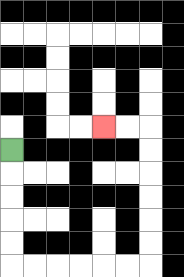{'start': '[0, 6]', 'end': '[4, 5]', 'path_directions': 'D,D,D,D,D,R,R,R,R,R,R,U,U,U,U,U,U,L,L', 'path_coordinates': '[[0, 6], [0, 7], [0, 8], [0, 9], [0, 10], [0, 11], [1, 11], [2, 11], [3, 11], [4, 11], [5, 11], [6, 11], [6, 10], [6, 9], [6, 8], [6, 7], [6, 6], [6, 5], [5, 5], [4, 5]]'}